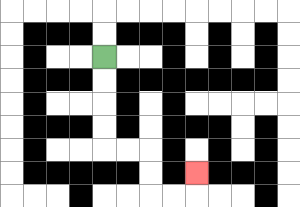{'start': '[4, 2]', 'end': '[8, 7]', 'path_directions': 'D,D,D,D,R,R,D,D,R,R,U', 'path_coordinates': '[[4, 2], [4, 3], [4, 4], [4, 5], [4, 6], [5, 6], [6, 6], [6, 7], [6, 8], [7, 8], [8, 8], [8, 7]]'}